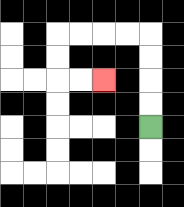{'start': '[6, 5]', 'end': '[4, 3]', 'path_directions': 'U,U,U,U,L,L,L,L,D,D,R,R', 'path_coordinates': '[[6, 5], [6, 4], [6, 3], [6, 2], [6, 1], [5, 1], [4, 1], [3, 1], [2, 1], [2, 2], [2, 3], [3, 3], [4, 3]]'}